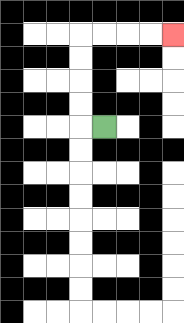{'start': '[4, 5]', 'end': '[7, 1]', 'path_directions': 'L,U,U,U,U,R,R,R,R', 'path_coordinates': '[[4, 5], [3, 5], [3, 4], [3, 3], [3, 2], [3, 1], [4, 1], [5, 1], [6, 1], [7, 1]]'}